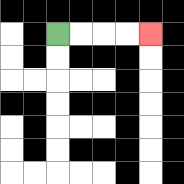{'start': '[2, 1]', 'end': '[6, 1]', 'path_directions': 'R,R,R,R', 'path_coordinates': '[[2, 1], [3, 1], [4, 1], [5, 1], [6, 1]]'}